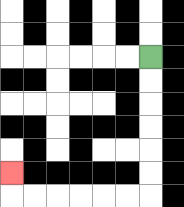{'start': '[6, 2]', 'end': '[0, 7]', 'path_directions': 'D,D,D,D,D,D,L,L,L,L,L,L,U', 'path_coordinates': '[[6, 2], [6, 3], [6, 4], [6, 5], [6, 6], [6, 7], [6, 8], [5, 8], [4, 8], [3, 8], [2, 8], [1, 8], [0, 8], [0, 7]]'}